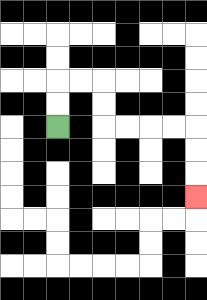{'start': '[2, 5]', 'end': '[8, 8]', 'path_directions': 'U,U,R,R,D,D,R,R,R,R,D,D,D', 'path_coordinates': '[[2, 5], [2, 4], [2, 3], [3, 3], [4, 3], [4, 4], [4, 5], [5, 5], [6, 5], [7, 5], [8, 5], [8, 6], [8, 7], [8, 8]]'}